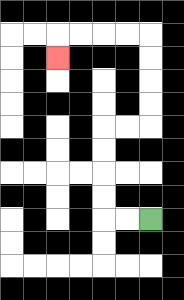{'start': '[6, 9]', 'end': '[2, 2]', 'path_directions': 'L,L,U,U,U,U,R,R,U,U,U,U,L,L,L,L,D', 'path_coordinates': '[[6, 9], [5, 9], [4, 9], [4, 8], [4, 7], [4, 6], [4, 5], [5, 5], [6, 5], [6, 4], [6, 3], [6, 2], [6, 1], [5, 1], [4, 1], [3, 1], [2, 1], [2, 2]]'}